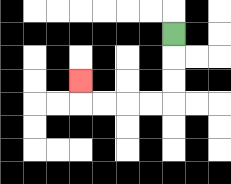{'start': '[7, 1]', 'end': '[3, 3]', 'path_directions': 'D,D,D,L,L,L,L,U', 'path_coordinates': '[[7, 1], [7, 2], [7, 3], [7, 4], [6, 4], [5, 4], [4, 4], [3, 4], [3, 3]]'}